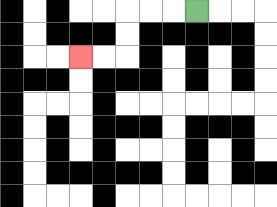{'start': '[8, 0]', 'end': '[3, 2]', 'path_directions': 'L,L,L,D,D,L,L', 'path_coordinates': '[[8, 0], [7, 0], [6, 0], [5, 0], [5, 1], [5, 2], [4, 2], [3, 2]]'}